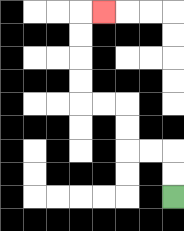{'start': '[7, 8]', 'end': '[4, 0]', 'path_directions': 'U,U,L,L,U,U,L,L,U,U,U,U,R', 'path_coordinates': '[[7, 8], [7, 7], [7, 6], [6, 6], [5, 6], [5, 5], [5, 4], [4, 4], [3, 4], [3, 3], [3, 2], [3, 1], [3, 0], [4, 0]]'}